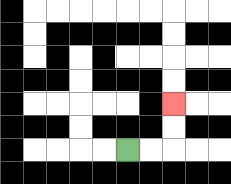{'start': '[5, 6]', 'end': '[7, 4]', 'path_directions': 'R,R,U,U', 'path_coordinates': '[[5, 6], [6, 6], [7, 6], [7, 5], [7, 4]]'}